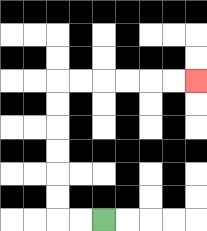{'start': '[4, 9]', 'end': '[8, 3]', 'path_directions': 'L,L,U,U,U,U,U,U,R,R,R,R,R,R', 'path_coordinates': '[[4, 9], [3, 9], [2, 9], [2, 8], [2, 7], [2, 6], [2, 5], [2, 4], [2, 3], [3, 3], [4, 3], [5, 3], [6, 3], [7, 3], [8, 3]]'}